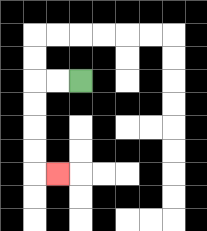{'start': '[3, 3]', 'end': '[2, 7]', 'path_directions': 'L,L,D,D,D,D,R', 'path_coordinates': '[[3, 3], [2, 3], [1, 3], [1, 4], [1, 5], [1, 6], [1, 7], [2, 7]]'}